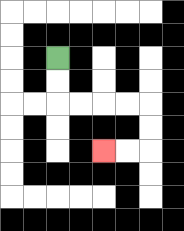{'start': '[2, 2]', 'end': '[4, 6]', 'path_directions': 'D,D,R,R,R,R,D,D,L,L', 'path_coordinates': '[[2, 2], [2, 3], [2, 4], [3, 4], [4, 4], [5, 4], [6, 4], [6, 5], [6, 6], [5, 6], [4, 6]]'}